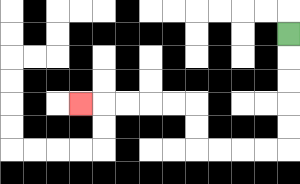{'start': '[12, 1]', 'end': '[3, 4]', 'path_directions': 'D,D,D,D,D,L,L,L,L,U,U,L,L,L,L,L', 'path_coordinates': '[[12, 1], [12, 2], [12, 3], [12, 4], [12, 5], [12, 6], [11, 6], [10, 6], [9, 6], [8, 6], [8, 5], [8, 4], [7, 4], [6, 4], [5, 4], [4, 4], [3, 4]]'}